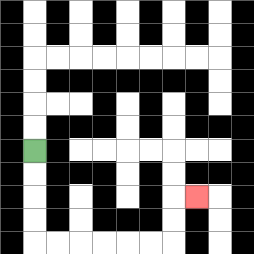{'start': '[1, 6]', 'end': '[8, 8]', 'path_directions': 'D,D,D,D,R,R,R,R,R,R,U,U,R', 'path_coordinates': '[[1, 6], [1, 7], [1, 8], [1, 9], [1, 10], [2, 10], [3, 10], [4, 10], [5, 10], [6, 10], [7, 10], [7, 9], [7, 8], [8, 8]]'}